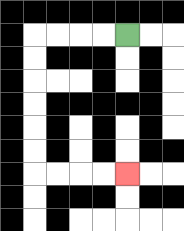{'start': '[5, 1]', 'end': '[5, 7]', 'path_directions': 'L,L,L,L,D,D,D,D,D,D,R,R,R,R', 'path_coordinates': '[[5, 1], [4, 1], [3, 1], [2, 1], [1, 1], [1, 2], [1, 3], [1, 4], [1, 5], [1, 6], [1, 7], [2, 7], [3, 7], [4, 7], [5, 7]]'}